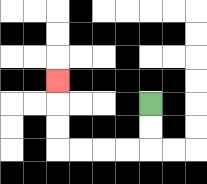{'start': '[6, 4]', 'end': '[2, 3]', 'path_directions': 'D,D,L,L,L,L,U,U,U', 'path_coordinates': '[[6, 4], [6, 5], [6, 6], [5, 6], [4, 6], [3, 6], [2, 6], [2, 5], [2, 4], [2, 3]]'}